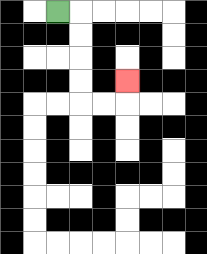{'start': '[2, 0]', 'end': '[5, 3]', 'path_directions': 'R,D,D,D,D,R,R,U', 'path_coordinates': '[[2, 0], [3, 0], [3, 1], [3, 2], [3, 3], [3, 4], [4, 4], [5, 4], [5, 3]]'}